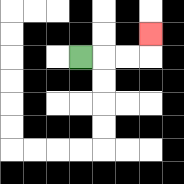{'start': '[3, 2]', 'end': '[6, 1]', 'path_directions': 'R,R,R,U', 'path_coordinates': '[[3, 2], [4, 2], [5, 2], [6, 2], [6, 1]]'}